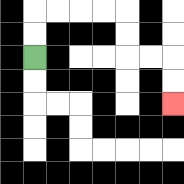{'start': '[1, 2]', 'end': '[7, 4]', 'path_directions': 'U,U,R,R,R,R,D,D,R,R,D,D', 'path_coordinates': '[[1, 2], [1, 1], [1, 0], [2, 0], [3, 0], [4, 0], [5, 0], [5, 1], [5, 2], [6, 2], [7, 2], [7, 3], [7, 4]]'}